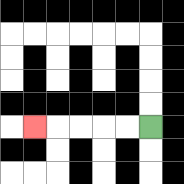{'start': '[6, 5]', 'end': '[1, 5]', 'path_directions': 'L,L,L,L,L', 'path_coordinates': '[[6, 5], [5, 5], [4, 5], [3, 5], [2, 5], [1, 5]]'}